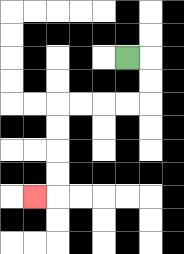{'start': '[5, 2]', 'end': '[1, 8]', 'path_directions': 'R,D,D,L,L,L,L,D,D,D,D,L', 'path_coordinates': '[[5, 2], [6, 2], [6, 3], [6, 4], [5, 4], [4, 4], [3, 4], [2, 4], [2, 5], [2, 6], [2, 7], [2, 8], [1, 8]]'}